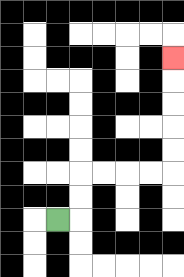{'start': '[2, 9]', 'end': '[7, 2]', 'path_directions': 'R,U,U,R,R,R,R,U,U,U,U,U', 'path_coordinates': '[[2, 9], [3, 9], [3, 8], [3, 7], [4, 7], [5, 7], [6, 7], [7, 7], [7, 6], [7, 5], [7, 4], [7, 3], [7, 2]]'}